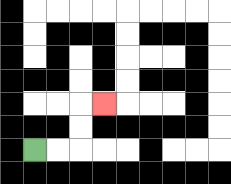{'start': '[1, 6]', 'end': '[4, 4]', 'path_directions': 'R,R,U,U,R', 'path_coordinates': '[[1, 6], [2, 6], [3, 6], [3, 5], [3, 4], [4, 4]]'}